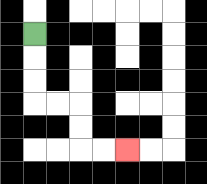{'start': '[1, 1]', 'end': '[5, 6]', 'path_directions': 'D,D,D,R,R,D,D,R,R', 'path_coordinates': '[[1, 1], [1, 2], [1, 3], [1, 4], [2, 4], [3, 4], [3, 5], [3, 6], [4, 6], [5, 6]]'}